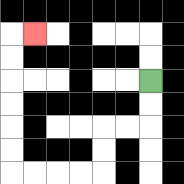{'start': '[6, 3]', 'end': '[1, 1]', 'path_directions': 'D,D,L,L,D,D,L,L,L,L,U,U,U,U,U,U,R', 'path_coordinates': '[[6, 3], [6, 4], [6, 5], [5, 5], [4, 5], [4, 6], [4, 7], [3, 7], [2, 7], [1, 7], [0, 7], [0, 6], [0, 5], [0, 4], [0, 3], [0, 2], [0, 1], [1, 1]]'}